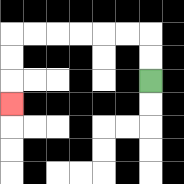{'start': '[6, 3]', 'end': '[0, 4]', 'path_directions': 'U,U,L,L,L,L,L,L,D,D,D', 'path_coordinates': '[[6, 3], [6, 2], [6, 1], [5, 1], [4, 1], [3, 1], [2, 1], [1, 1], [0, 1], [0, 2], [0, 3], [0, 4]]'}